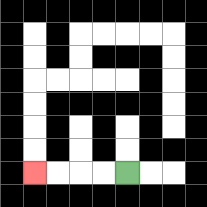{'start': '[5, 7]', 'end': '[1, 7]', 'path_directions': 'L,L,L,L', 'path_coordinates': '[[5, 7], [4, 7], [3, 7], [2, 7], [1, 7]]'}